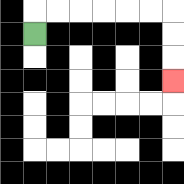{'start': '[1, 1]', 'end': '[7, 3]', 'path_directions': 'U,R,R,R,R,R,R,D,D,D', 'path_coordinates': '[[1, 1], [1, 0], [2, 0], [3, 0], [4, 0], [5, 0], [6, 0], [7, 0], [7, 1], [7, 2], [7, 3]]'}